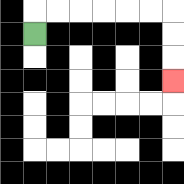{'start': '[1, 1]', 'end': '[7, 3]', 'path_directions': 'U,R,R,R,R,R,R,D,D,D', 'path_coordinates': '[[1, 1], [1, 0], [2, 0], [3, 0], [4, 0], [5, 0], [6, 0], [7, 0], [7, 1], [7, 2], [7, 3]]'}